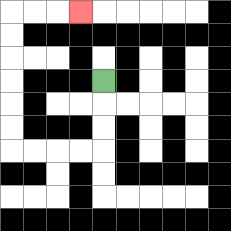{'start': '[4, 3]', 'end': '[3, 0]', 'path_directions': 'D,D,D,L,L,L,L,U,U,U,U,U,U,R,R,R', 'path_coordinates': '[[4, 3], [4, 4], [4, 5], [4, 6], [3, 6], [2, 6], [1, 6], [0, 6], [0, 5], [0, 4], [0, 3], [0, 2], [0, 1], [0, 0], [1, 0], [2, 0], [3, 0]]'}